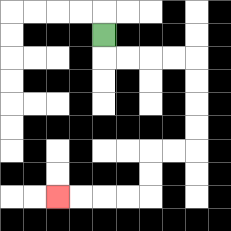{'start': '[4, 1]', 'end': '[2, 8]', 'path_directions': 'D,R,R,R,R,D,D,D,D,L,L,D,D,L,L,L,L', 'path_coordinates': '[[4, 1], [4, 2], [5, 2], [6, 2], [7, 2], [8, 2], [8, 3], [8, 4], [8, 5], [8, 6], [7, 6], [6, 6], [6, 7], [6, 8], [5, 8], [4, 8], [3, 8], [2, 8]]'}